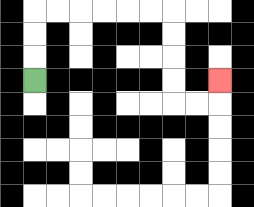{'start': '[1, 3]', 'end': '[9, 3]', 'path_directions': 'U,U,U,R,R,R,R,R,R,D,D,D,D,R,R,U', 'path_coordinates': '[[1, 3], [1, 2], [1, 1], [1, 0], [2, 0], [3, 0], [4, 0], [5, 0], [6, 0], [7, 0], [7, 1], [7, 2], [7, 3], [7, 4], [8, 4], [9, 4], [9, 3]]'}